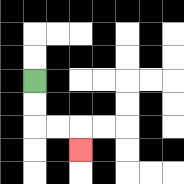{'start': '[1, 3]', 'end': '[3, 6]', 'path_directions': 'D,D,R,R,D', 'path_coordinates': '[[1, 3], [1, 4], [1, 5], [2, 5], [3, 5], [3, 6]]'}